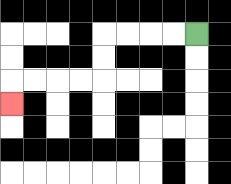{'start': '[8, 1]', 'end': '[0, 4]', 'path_directions': 'L,L,L,L,D,D,L,L,L,L,D', 'path_coordinates': '[[8, 1], [7, 1], [6, 1], [5, 1], [4, 1], [4, 2], [4, 3], [3, 3], [2, 3], [1, 3], [0, 3], [0, 4]]'}